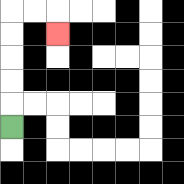{'start': '[0, 5]', 'end': '[2, 1]', 'path_directions': 'U,U,U,U,U,R,R,D', 'path_coordinates': '[[0, 5], [0, 4], [0, 3], [0, 2], [0, 1], [0, 0], [1, 0], [2, 0], [2, 1]]'}